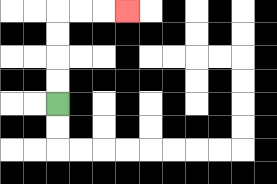{'start': '[2, 4]', 'end': '[5, 0]', 'path_directions': 'U,U,U,U,R,R,R', 'path_coordinates': '[[2, 4], [2, 3], [2, 2], [2, 1], [2, 0], [3, 0], [4, 0], [5, 0]]'}